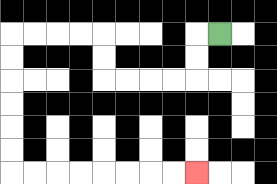{'start': '[9, 1]', 'end': '[8, 7]', 'path_directions': 'L,D,D,L,L,L,L,U,U,L,L,L,L,D,D,D,D,D,D,R,R,R,R,R,R,R,R', 'path_coordinates': '[[9, 1], [8, 1], [8, 2], [8, 3], [7, 3], [6, 3], [5, 3], [4, 3], [4, 2], [4, 1], [3, 1], [2, 1], [1, 1], [0, 1], [0, 2], [0, 3], [0, 4], [0, 5], [0, 6], [0, 7], [1, 7], [2, 7], [3, 7], [4, 7], [5, 7], [6, 7], [7, 7], [8, 7]]'}